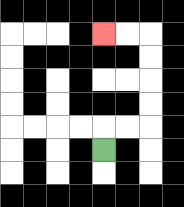{'start': '[4, 6]', 'end': '[4, 1]', 'path_directions': 'U,R,R,U,U,U,U,L,L', 'path_coordinates': '[[4, 6], [4, 5], [5, 5], [6, 5], [6, 4], [6, 3], [6, 2], [6, 1], [5, 1], [4, 1]]'}